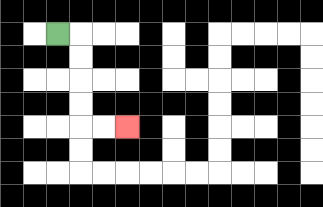{'start': '[2, 1]', 'end': '[5, 5]', 'path_directions': 'R,D,D,D,D,R,R', 'path_coordinates': '[[2, 1], [3, 1], [3, 2], [3, 3], [3, 4], [3, 5], [4, 5], [5, 5]]'}